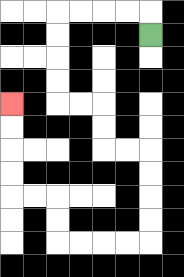{'start': '[6, 1]', 'end': '[0, 4]', 'path_directions': 'U,L,L,L,L,D,D,D,D,R,R,D,D,R,R,D,D,D,D,L,L,L,L,U,U,L,L,U,U,U,U', 'path_coordinates': '[[6, 1], [6, 0], [5, 0], [4, 0], [3, 0], [2, 0], [2, 1], [2, 2], [2, 3], [2, 4], [3, 4], [4, 4], [4, 5], [4, 6], [5, 6], [6, 6], [6, 7], [6, 8], [6, 9], [6, 10], [5, 10], [4, 10], [3, 10], [2, 10], [2, 9], [2, 8], [1, 8], [0, 8], [0, 7], [0, 6], [0, 5], [0, 4]]'}